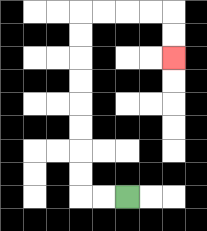{'start': '[5, 8]', 'end': '[7, 2]', 'path_directions': 'L,L,U,U,U,U,U,U,U,U,R,R,R,R,D,D', 'path_coordinates': '[[5, 8], [4, 8], [3, 8], [3, 7], [3, 6], [3, 5], [3, 4], [3, 3], [3, 2], [3, 1], [3, 0], [4, 0], [5, 0], [6, 0], [7, 0], [7, 1], [7, 2]]'}